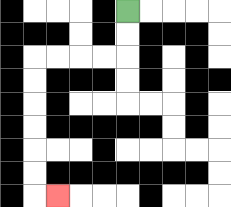{'start': '[5, 0]', 'end': '[2, 8]', 'path_directions': 'D,D,L,L,L,L,D,D,D,D,D,D,R', 'path_coordinates': '[[5, 0], [5, 1], [5, 2], [4, 2], [3, 2], [2, 2], [1, 2], [1, 3], [1, 4], [1, 5], [1, 6], [1, 7], [1, 8], [2, 8]]'}